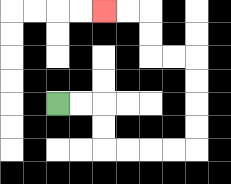{'start': '[2, 4]', 'end': '[4, 0]', 'path_directions': 'R,R,D,D,R,R,R,R,U,U,U,U,L,L,U,U,L,L', 'path_coordinates': '[[2, 4], [3, 4], [4, 4], [4, 5], [4, 6], [5, 6], [6, 6], [7, 6], [8, 6], [8, 5], [8, 4], [8, 3], [8, 2], [7, 2], [6, 2], [6, 1], [6, 0], [5, 0], [4, 0]]'}